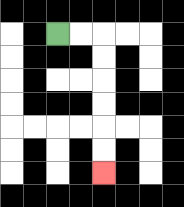{'start': '[2, 1]', 'end': '[4, 7]', 'path_directions': 'R,R,D,D,D,D,D,D', 'path_coordinates': '[[2, 1], [3, 1], [4, 1], [4, 2], [4, 3], [4, 4], [4, 5], [4, 6], [4, 7]]'}